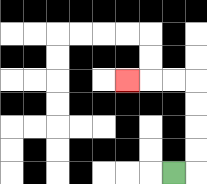{'start': '[7, 7]', 'end': '[5, 3]', 'path_directions': 'R,U,U,U,U,L,L,L', 'path_coordinates': '[[7, 7], [8, 7], [8, 6], [8, 5], [8, 4], [8, 3], [7, 3], [6, 3], [5, 3]]'}